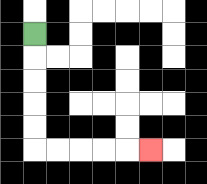{'start': '[1, 1]', 'end': '[6, 6]', 'path_directions': 'D,D,D,D,D,R,R,R,R,R', 'path_coordinates': '[[1, 1], [1, 2], [1, 3], [1, 4], [1, 5], [1, 6], [2, 6], [3, 6], [4, 6], [5, 6], [6, 6]]'}